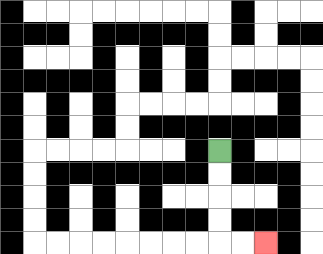{'start': '[9, 6]', 'end': '[11, 10]', 'path_directions': 'D,D,D,D,R,R', 'path_coordinates': '[[9, 6], [9, 7], [9, 8], [9, 9], [9, 10], [10, 10], [11, 10]]'}